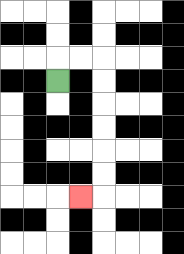{'start': '[2, 3]', 'end': '[3, 8]', 'path_directions': 'U,R,R,D,D,D,D,D,D,L', 'path_coordinates': '[[2, 3], [2, 2], [3, 2], [4, 2], [4, 3], [4, 4], [4, 5], [4, 6], [4, 7], [4, 8], [3, 8]]'}